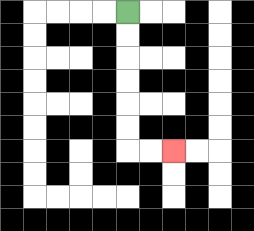{'start': '[5, 0]', 'end': '[7, 6]', 'path_directions': 'D,D,D,D,D,D,R,R', 'path_coordinates': '[[5, 0], [5, 1], [5, 2], [5, 3], [5, 4], [5, 5], [5, 6], [6, 6], [7, 6]]'}